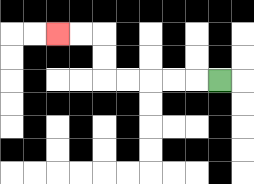{'start': '[9, 3]', 'end': '[2, 1]', 'path_directions': 'L,L,L,L,L,U,U,L,L', 'path_coordinates': '[[9, 3], [8, 3], [7, 3], [6, 3], [5, 3], [4, 3], [4, 2], [4, 1], [3, 1], [2, 1]]'}